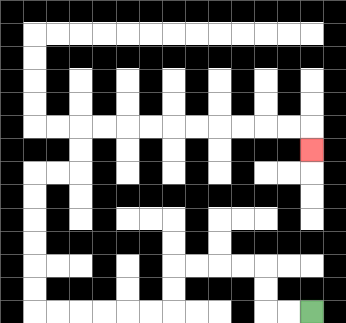{'start': '[13, 13]', 'end': '[13, 6]', 'path_directions': 'L,L,U,U,L,L,L,L,D,D,L,L,L,L,L,L,U,U,U,U,U,U,R,R,U,U,R,R,R,R,R,R,R,R,R,R,D', 'path_coordinates': '[[13, 13], [12, 13], [11, 13], [11, 12], [11, 11], [10, 11], [9, 11], [8, 11], [7, 11], [7, 12], [7, 13], [6, 13], [5, 13], [4, 13], [3, 13], [2, 13], [1, 13], [1, 12], [1, 11], [1, 10], [1, 9], [1, 8], [1, 7], [2, 7], [3, 7], [3, 6], [3, 5], [4, 5], [5, 5], [6, 5], [7, 5], [8, 5], [9, 5], [10, 5], [11, 5], [12, 5], [13, 5], [13, 6]]'}